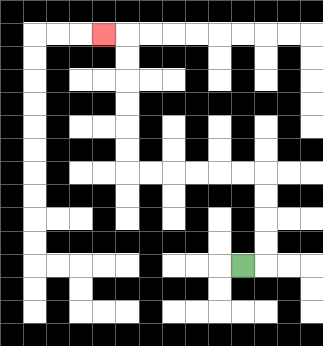{'start': '[10, 11]', 'end': '[4, 1]', 'path_directions': 'R,U,U,U,U,L,L,L,L,L,L,U,U,U,U,U,U,L', 'path_coordinates': '[[10, 11], [11, 11], [11, 10], [11, 9], [11, 8], [11, 7], [10, 7], [9, 7], [8, 7], [7, 7], [6, 7], [5, 7], [5, 6], [5, 5], [5, 4], [5, 3], [5, 2], [5, 1], [4, 1]]'}